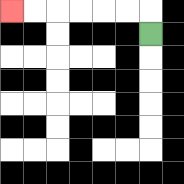{'start': '[6, 1]', 'end': '[0, 0]', 'path_directions': 'U,L,L,L,L,L,L', 'path_coordinates': '[[6, 1], [6, 0], [5, 0], [4, 0], [3, 0], [2, 0], [1, 0], [0, 0]]'}